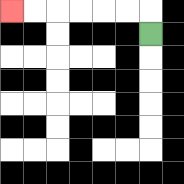{'start': '[6, 1]', 'end': '[0, 0]', 'path_directions': 'U,L,L,L,L,L,L', 'path_coordinates': '[[6, 1], [6, 0], [5, 0], [4, 0], [3, 0], [2, 0], [1, 0], [0, 0]]'}